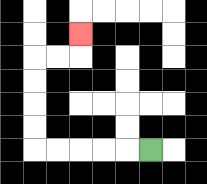{'start': '[6, 6]', 'end': '[3, 1]', 'path_directions': 'L,L,L,L,L,U,U,U,U,R,R,U', 'path_coordinates': '[[6, 6], [5, 6], [4, 6], [3, 6], [2, 6], [1, 6], [1, 5], [1, 4], [1, 3], [1, 2], [2, 2], [3, 2], [3, 1]]'}